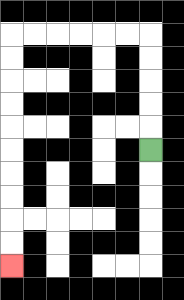{'start': '[6, 6]', 'end': '[0, 11]', 'path_directions': 'U,U,U,U,U,L,L,L,L,L,L,D,D,D,D,D,D,D,D,D,D', 'path_coordinates': '[[6, 6], [6, 5], [6, 4], [6, 3], [6, 2], [6, 1], [5, 1], [4, 1], [3, 1], [2, 1], [1, 1], [0, 1], [0, 2], [0, 3], [0, 4], [0, 5], [0, 6], [0, 7], [0, 8], [0, 9], [0, 10], [0, 11]]'}